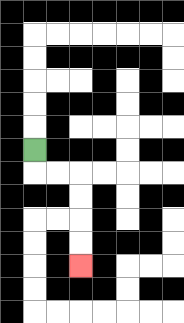{'start': '[1, 6]', 'end': '[3, 11]', 'path_directions': 'D,R,R,D,D,D,D', 'path_coordinates': '[[1, 6], [1, 7], [2, 7], [3, 7], [3, 8], [3, 9], [3, 10], [3, 11]]'}